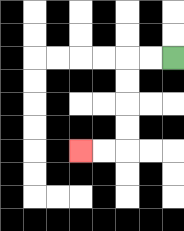{'start': '[7, 2]', 'end': '[3, 6]', 'path_directions': 'L,L,D,D,D,D,L,L', 'path_coordinates': '[[7, 2], [6, 2], [5, 2], [5, 3], [5, 4], [5, 5], [5, 6], [4, 6], [3, 6]]'}